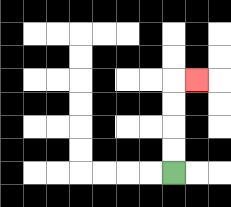{'start': '[7, 7]', 'end': '[8, 3]', 'path_directions': 'U,U,U,U,R', 'path_coordinates': '[[7, 7], [7, 6], [7, 5], [7, 4], [7, 3], [8, 3]]'}